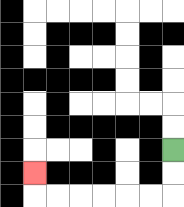{'start': '[7, 6]', 'end': '[1, 7]', 'path_directions': 'D,D,L,L,L,L,L,L,U', 'path_coordinates': '[[7, 6], [7, 7], [7, 8], [6, 8], [5, 8], [4, 8], [3, 8], [2, 8], [1, 8], [1, 7]]'}